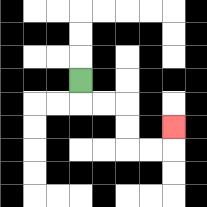{'start': '[3, 3]', 'end': '[7, 5]', 'path_directions': 'D,R,R,D,D,R,R,U', 'path_coordinates': '[[3, 3], [3, 4], [4, 4], [5, 4], [5, 5], [5, 6], [6, 6], [7, 6], [7, 5]]'}